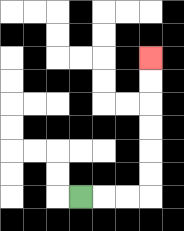{'start': '[3, 8]', 'end': '[6, 2]', 'path_directions': 'R,R,R,U,U,U,U,U,U', 'path_coordinates': '[[3, 8], [4, 8], [5, 8], [6, 8], [6, 7], [6, 6], [6, 5], [6, 4], [6, 3], [6, 2]]'}